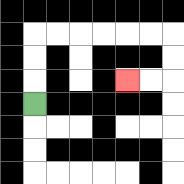{'start': '[1, 4]', 'end': '[5, 3]', 'path_directions': 'U,U,U,R,R,R,R,R,R,D,D,L,L', 'path_coordinates': '[[1, 4], [1, 3], [1, 2], [1, 1], [2, 1], [3, 1], [4, 1], [5, 1], [6, 1], [7, 1], [7, 2], [7, 3], [6, 3], [5, 3]]'}